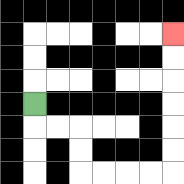{'start': '[1, 4]', 'end': '[7, 1]', 'path_directions': 'D,R,R,D,D,R,R,R,R,U,U,U,U,U,U', 'path_coordinates': '[[1, 4], [1, 5], [2, 5], [3, 5], [3, 6], [3, 7], [4, 7], [5, 7], [6, 7], [7, 7], [7, 6], [7, 5], [7, 4], [7, 3], [7, 2], [7, 1]]'}